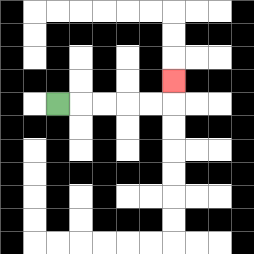{'start': '[2, 4]', 'end': '[7, 3]', 'path_directions': 'R,R,R,R,R,U', 'path_coordinates': '[[2, 4], [3, 4], [4, 4], [5, 4], [6, 4], [7, 4], [7, 3]]'}